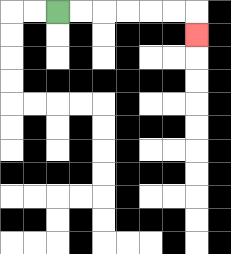{'start': '[2, 0]', 'end': '[8, 1]', 'path_directions': 'R,R,R,R,R,R,D', 'path_coordinates': '[[2, 0], [3, 0], [4, 0], [5, 0], [6, 0], [7, 0], [8, 0], [8, 1]]'}